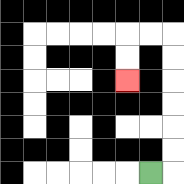{'start': '[6, 7]', 'end': '[5, 3]', 'path_directions': 'R,U,U,U,U,U,U,L,L,D,D', 'path_coordinates': '[[6, 7], [7, 7], [7, 6], [7, 5], [7, 4], [7, 3], [7, 2], [7, 1], [6, 1], [5, 1], [5, 2], [5, 3]]'}